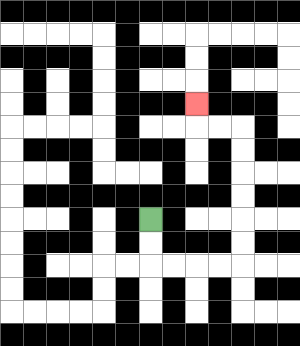{'start': '[6, 9]', 'end': '[8, 4]', 'path_directions': 'D,D,R,R,R,R,U,U,U,U,U,U,L,L,U', 'path_coordinates': '[[6, 9], [6, 10], [6, 11], [7, 11], [8, 11], [9, 11], [10, 11], [10, 10], [10, 9], [10, 8], [10, 7], [10, 6], [10, 5], [9, 5], [8, 5], [8, 4]]'}